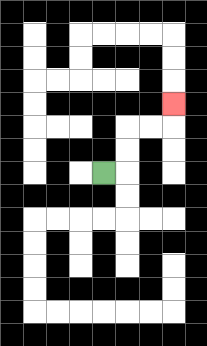{'start': '[4, 7]', 'end': '[7, 4]', 'path_directions': 'R,U,U,R,R,U', 'path_coordinates': '[[4, 7], [5, 7], [5, 6], [5, 5], [6, 5], [7, 5], [7, 4]]'}